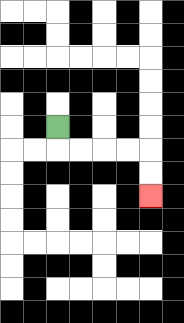{'start': '[2, 5]', 'end': '[6, 8]', 'path_directions': 'D,R,R,R,R,D,D', 'path_coordinates': '[[2, 5], [2, 6], [3, 6], [4, 6], [5, 6], [6, 6], [6, 7], [6, 8]]'}